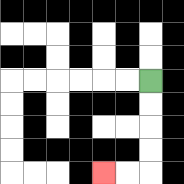{'start': '[6, 3]', 'end': '[4, 7]', 'path_directions': 'D,D,D,D,L,L', 'path_coordinates': '[[6, 3], [6, 4], [6, 5], [6, 6], [6, 7], [5, 7], [4, 7]]'}